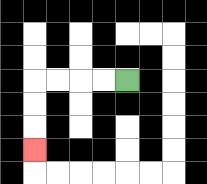{'start': '[5, 3]', 'end': '[1, 6]', 'path_directions': 'L,L,L,L,D,D,D', 'path_coordinates': '[[5, 3], [4, 3], [3, 3], [2, 3], [1, 3], [1, 4], [1, 5], [1, 6]]'}